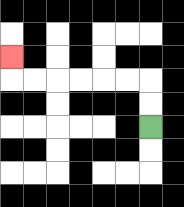{'start': '[6, 5]', 'end': '[0, 2]', 'path_directions': 'U,U,L,L,L,L,L,L,U', 'path_coordinates': '[[6, 5], [6, 4], [6, 3], [5, 3], [4, 3], [3, 3], [2, 3], [1, 3], [0, 3], [0, 2]]'}